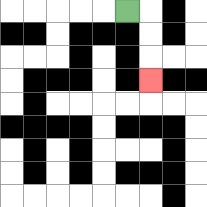{'start': '[5, 0]', 'end': '[6, 3]', 'path_directions': 'R,D,D,D', 'path_coordinates': '[[5, 0], [6, 0], [6, 1], [6, 2], [6, 3]]'}